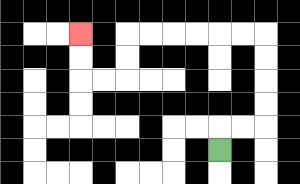{'start': '[9, 6]', 'end': '[3, 1]', 'path_directions': 'U,R,R,U,U,U,U,L,L,L,L,L,L,D,D,L,L,U,U', 'path_coordinates': '[[9, 6], [9, 5], [10, 5], [11, 5], [11, 4], [11, 3], [11, 2], [11, 1], [10, 1], [9, 1], [8, 1], [7, 1], [6, 1], [5, 1], [5, 2], [5, 3], [4, 3], [3, 3], [3, 2], [3, 1]]'}